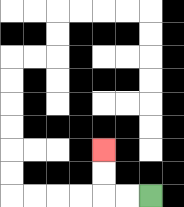{'start': '[6, 8]', 'end': '[4, 6]', 'path_directions': 'L,L,U,U', 'path_coordinates': '[[6, 8], [5, 8], [4, 8], [4, 7], [4, 6]]'}